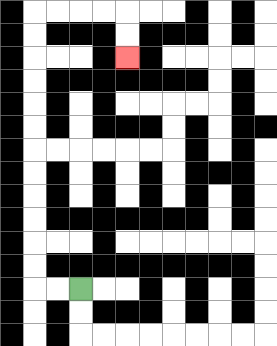{'start': '[3, 12]', 'end': '[5, 2]', 'path_directions': 'L,L,U,U,U,U,U,U,U,U,U,U,U,U,R,R,R,R,D,D', 'path_coordinates': '[[3, 12], [2, 12], [1, 12], [1, 11], [1, 10], [1, 9], [1, 8], [1, 7], [1, 6], [1, 5], [1, 4], [1, 3], [1, 2], [1, 1], [1, 0], [2, 0], [3, 0], [4, 0], [5, 0], [5, 1], [5, 2]]'}